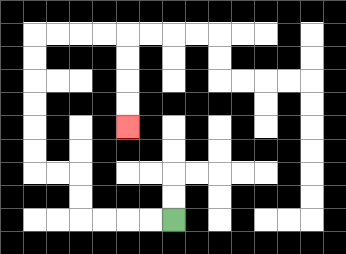{'start': '[7, 9]', 'end': '[5, 5]', 'path_directions': 'L,L,L,L,U,U,L,L,U,U,U,U,U,U,R,R,R,R,D,D,D,D', 'path_coordinates': '[[7, 9], [6, 9], [5, 9], [4, 9], [3, 9], [3, 8], [3, 7], [2, 7], [1, 7], [1, 6], [1, 5], [1, 4], [1, 3], [1, 2], [1, 1], [2, 1], [3, 1], [4, 1], [5, 1], [5, 2], [5, 3], [5, 4], [5, 5]]'}